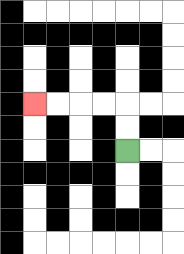{'start': '[5, 6]', 'end': '[1, 4]', 'path_directions': 'U,U,L,L,L,L', 'path_coordinates': '[[5, 6], [5, 5], [5, 4], [4, 4], [3, 4], [2, 4], [1, 4]]'}